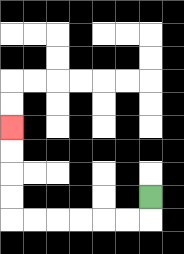{'start': '[6, 8]', 'end': '[0, 5]', 'path_directions': 'D,L,L,L,L,L,L,U,U,U,U', 'path_coordinates': '[[6, 8], [6, 9], [5, 9], [4, 9], [3, 9], [2, 9], [1, 9], [0, 9], [0, 8], [0, 7], [0, 6], [0, 5]]'}